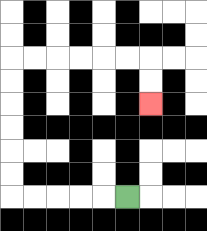{'start': '[5, 8]', 'end': '[6, 4]', 'path_directions': 'L,L,L,L,L,U,U,U,U,U,U,R,R,R,R,R,R,D,D', 'path_coordinates': '[[5, 8], [4, 8], [3, 8], [2, 8], [1, 8], [0, 8], [0, 7], [0, 6], [0, 5], [0, 4], [0, 3], [0, 2], [1, 2], [2, 2], [3, 2], [4, 2], [5, 2], [6, 2], [6, 3], [6, 4]]'}